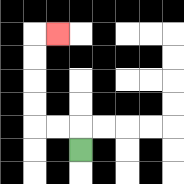{'start': '[3, 6]', 'end': '[2, 1]', 'path_directions': 'U,L,L,U,U,U,U,R', 'path_coordinates': '[[3, 6], [3, 5], [2, 5], [1, 5], [1, 4], [1, 3], [1, 2], [1, 1], [2, 1]]'}